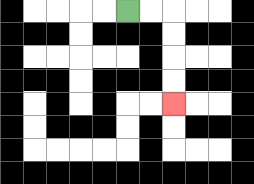{'start': '[5, 0]', 'end': '[7, 4]', 'path_directions': 'R,R,D,D,D,D', 'path_coordinates': '[[5, 0], [6, 0], [7, 0], [7, 1], [7, 2], [7, 3], [7, 4]]'}